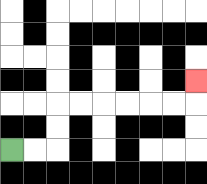{'start': '[0, 6]', 'end': '[8, 3]', 'path_directions': 'R,R,U,U,R,R,R,R,R,R,U', 'path_coordinates': '[[0, 6], [1, 6], [2, 6], [2, 5], [2, 4], [3, 4], [4, 4], [5, 4], [6, 4], [7, 4], [8, 4], [8, 3]]'}